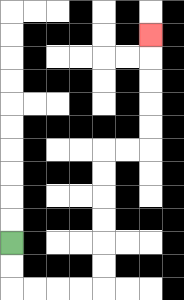{'start': '[0, 10]', 'end': '[6, 1]', 'path_directions': 'D,D,R,R,R,R,U,U,U,U,U,U,R,R,U,U,U,U,U', 'path_coordinates': '[[0, 10], [0, 11], [0, 12], [1, 12], [2, 12], [3, 12], [4, 12], [4, 11], [4, 10], [4, 9], [4, 8], [4, 7], [4, 6], [5, 6], [6, 6], [6, 5], [6, 4], [6, 3], [6, 2], [6, 1]]'}